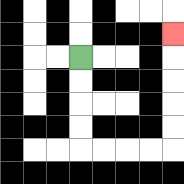{'start': '[3, 2]', 'end': '[7, 1]', 'path_directions': 'D,D,D,D,R,R,R,R,U,U,U,U,U', 'path_coordinates': '[[3, 2], [3, 3], [3, 4], [3, 5], [3, 6], [4, 6], [5, 6], [6, 6], [7, 6], [7, 5], [7, 4], [7, 3], [7, 2], [7, 1]]'}